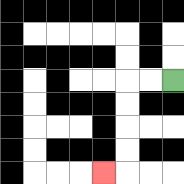{'start': '[7, 3]', 'end': '[4, 7]', 'path_directions': 'L,L,D,D,D,D,L', 'path_coordinates': '[[7, 3], [6, 3], [5, 3], [5, 4], [5, 5], [5, 6], [5, 7], [4, 7]]'}